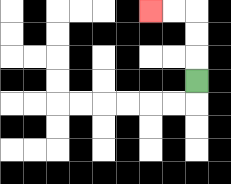{'start': '[8, 3]', 'end': '[6, 0]', 'path_directions': 'U,U,U,L,L', 'path_coordinates': '[[8, 3], [8, 2], [8, 1], [8, 0], [7, 0], [6, 0]]'}